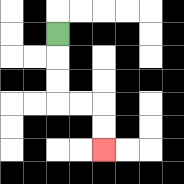{'start': '[2, 1]', 'end': '[4, 6]', 'path_directions': 'D,D,D,R,R,D,D', 'path_coordinates': '[[2, 1], [2, 2], [2, 3], [2, 4], [3, 4], [4, 4], [4, 5], [4, 6]]'}